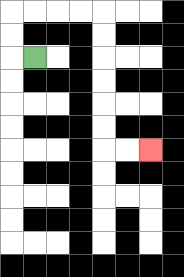{'start': '[1, 2]', 'end': '[6, 6]', 'path_directions': 'L,U,U,R,R,R,R,D,D,D,D,D,D,R,R', 'path_coordinates': '[[1, 2], [0, 2], [0, 1], [0, 0], [1, 0], [2, 0], [3, 0], [4, 0], [4, 1], [4, 2], [4, 3], [4, 4], [4, 5], [4, 6], [5, 6], [6, 6]]'}